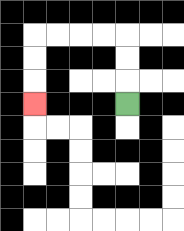{'start': '[5, 4]', 'end': '[1, 4]', 'path_directions': 'U,U,U,L,L,L,L,D,D,D', 'path_coordinates': '[[5, 4], [5, 3], [5, 2], [5, 1], [4, 1], [3, 1], [2, 1], [1, 1], [1, 2], [1, 3], [1, 4]]'}